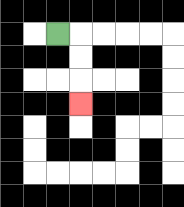{'start': '[2, 1]', 'end': '[3, 4]', 'path_directions': 'R,D,D,D', 'path_coordinates': '[[2, 1], [3, 1], [3, 2], [3, 3], [3, 4]]'}